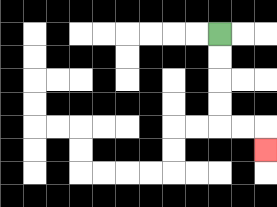{'start': '[9, 1]', 'end': '[11, 6]', 'path_directions': 'D,D,D,D,R,R,D', 'path_coordinates': '[[9, 1], [9, 2], [9, 3], [9, 4], [9, 5], [10, 5], [11, 5], [11, 6]]'}